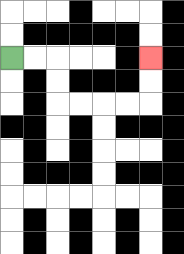{'start': '[0, 2]', 'end': '[6, 2]', 'path_directions': 'R,R,D,D,R,R,R,R,U,U', 'path_coordinates': '[[0, 2], [1, 2], [2, 2], [2, 3], [2, 4], [3, 4], [4, 4], [5, 4], [6, 4], [6, 3], [6, 2]]'}